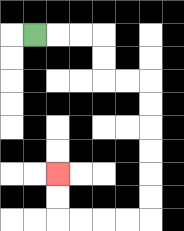{'start': '[1, 1]', 'end': '[2, 7]', 'path_directions': 'R,R,R,D,D,R,R,D,D,D,D,D,D,L,L,L,L,U,U', 'path_coordinates': '[[1, 1], [2, 1], [3, 1], [4, 1], [4, 2], [4, 3], [5, 3], [6, 3], [6, 4], [6, 5], [6, 6], [6, 7], [6, 8], [6, 9], [5, 9], [4, 9], [3, 9], [2, 9], [2, 8], [2, 7]]'}